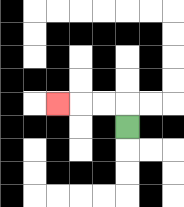{'start': '[5, 5]', 'end': '[2, 4]', 'path_directions': 'U,L,L,L', 'path_coordinates': '[[5, 5], [5, 4], [4, 4], [3, 4], [2, 4]]'}